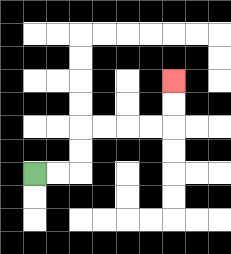{'start': '[1, 7]', 'end': '[7, 3]', 'path_directions': 'R,R,U,U,R,R,R,R,U,U', 'path_coordinates': '[[1, 7], [2, 7], [3, 7], [3, 6], [3, 5], [4, 5], [5, 5], [6, 5], [7, 5], [7, 4], [7, 3]]'}